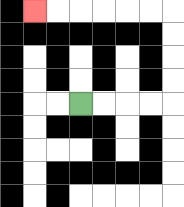{'start': '[3, 4]', 'end': '[1, 0]', 'path_directions': 'R,R,R,R,U,U,U,U,L,L,L,L,L,L', 'path_coordinates': '[[3, 4], [4, 4], [5, 4], [6, 4], [7, 4], [7, 3], [7, 2], [7, 1], [7, 0], [6, 0], [5, 0], [4, 0], [3, 0], [2, 0], [1, 0]]'}